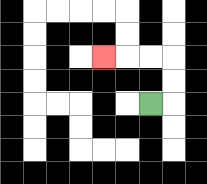{'start': '[6, 4]', 'end': '[4, 2]', 'path_directions': 'R,U,U,L,L,L', 'path_coordinates': '[[6, 4], [7, 4], [7, 3], [7, 2], [6, 2], [5, 2], [4, 2]]'}